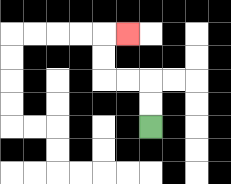{'start': '[6, 5]', 'end': '[5, 1]', 'path_directions': 'U,U,L,L,U,U,R', 'path_coordinates': '[[6, 5], [6, 4], [6, 3], [5, 3], [4, 3], [4, 2], [4, 1], [5, 1]]'}